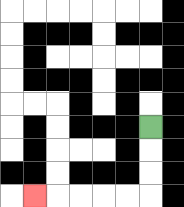{'start': '[6, 5]', 'end': '[1, 8]', 'path_directions': 'D,D,D,L,L,L,L,L', 'path_coordinates': '[[6, 5], [6, 6], [6, 7], [6, 8], [5, 8], [4, 8], [3, 8], [2, 8], [1, 8]]'}